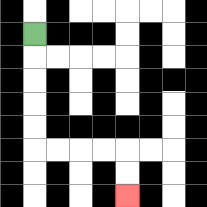{'start': '[1, 1]', 'end': '[5, 8]', 'path_directions': 'D,D,D,D,D,R,R,R,R,D,D', 'path_coordinates': '[[1, 1], [1, 2], [1, 3], [1, 4], [1, 5], [1, 6], [2, 6], [3, 6], [4, 6], [5, 6], [5, 7], [5, 8]]'}